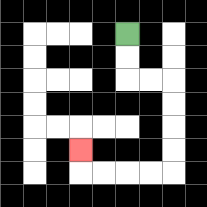{'start': '[5, 1]', 'end': '[3, 6]', 'path_directions': 'D,D,R,R,D,D,D,D,L,L,L,L,U', 'path_coordinates': '[[5, 1], [5, 2], [5, 3], [6, 3], [7, 3], [7, 4], [7, 5], [7, 6], [7, 7], [6, 7], [5, 7], [4, 7], [3, 7], [3, 6]]'}